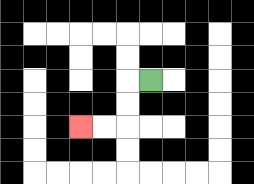{'start': '[6, 3]', 'end': '[3, 5]', 'path_directions': 'L,D,D,L,L', 'path_coordinates': '[[6, 3], [5, 3], [5, 4], [5, 5], [4, 5], [3, 5]]'}